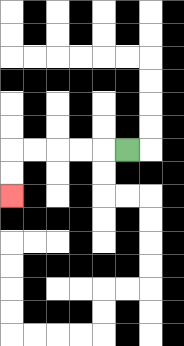{'start': '[5, 6]', 'end': '[0, 8]', 'path_directions': 'L,L,L,L,L,D,D', 'path_coordinates': '[[5, 6], [4, 6], [3, 6], [2, 6], [1, 6], [0, 6], [0, 7], [0, 8]]'}